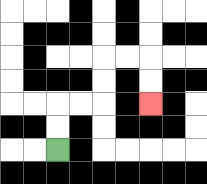{'start': '[2, 6]', 'end': '[6, 4]', 'path_directions': 'U,U,R,R,U,U,R,R,D,D', 'path_coordinates': '[[2, 6], [2, 5], [2, 4], [3, 4], [4, 4], [4, 3], [4, 2], [5, 2], [6, 2], [6, 3], [6, 4]]'}